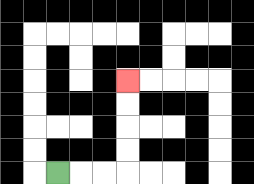{'start': '[2, 7]', 'end': '[5, 3]', 'path_directions': 'R,R,R,U,U,U,U', 'path_coordinates': '[[2, 7], [3, 7], [4, 7], [5, 7], [5, 6], [5, 5], [5, 4], [5, 3]]'}